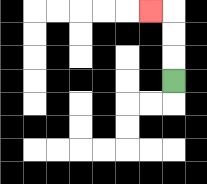{'start': '[7, 3]', 'end': '[6, 0]', 'path_directions': 'U,U,U,L', 'path_coordinates': '[[7, 3], [7, 2], [7, 1], [7, 0], [6, 0]]'}